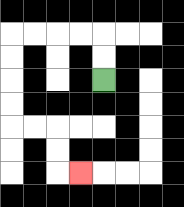{'start': '[4, 3]', 'end': '[3, 7]', 'path_directions': 'U,U,L,L,L,L,D,D,D,D,R,R,D,D,R', 'path_coordinates': '[[4, 3], [4, 2], [4, 1], [3, 1], [2, 1], [1, 1], [0, 1], [0, 2], [0, 3], [0, 4], [0, 5], [1, 5], [2, 5], [2, 6], [2, 7], [3, 7]]'}